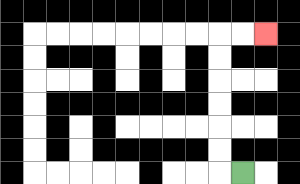{'start': '[10, 7]', 'end': '[11, 1]', 'path_directions': 'L,U,U,U,U,U,U,R,R', 'path_coordinates': '[[10, 7], [9, 7], [9, 6], [9, 5], [9, 4], [9, 3], [9, 2], [9, 1], [10, 1], [11, 1]]'}